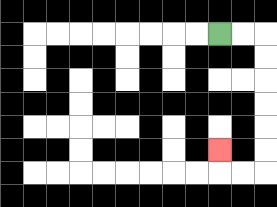{'start': '[9, 1]', 'end': '[9, 6]', 'path_directions': 'R,R,D,D,D,D,D,D,L,L,U', 'path_coordinates': '[[9, 1], [10, 1], [11, 1], [11, 2], [11, 3], [11, 4], [11, 5], [11, 6], [11, 7], [10, 7], [9, 7], [9, 6]]'}